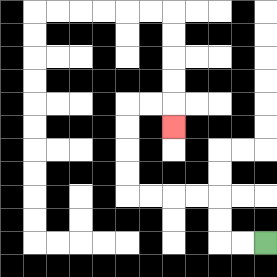{'start': '[11, 10]', 'end': '[7, 5]', 'path_directions': 'L,L,U,U,L,L,L,L,U,U,U,U,R,R,D', 'path_coordinates': '[[11, 10], [10, 10], [9, 10], [9, 9], [9, 8], [8, 8], [7, 8], [6, 8], [5, 8], [5, 7], [5, 6], [5, 5], [5, 4], [6, 4], [7, 4], [7, 5]]'}